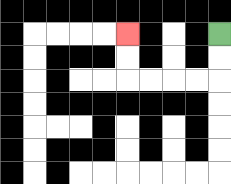{'start': '[9, 1]', 'end': '[5, 1]', 'path_directions': 'D,D,L,L,L,L,U,U', 'path_coordinates': '[[9, 1], [9, 2], [9, 3], [8, 3], [7, 3], [6, 3], [5, 3], [5, 2], [5, 1]]'}